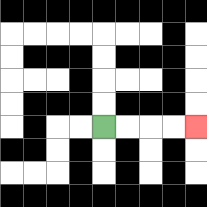{'start': '[4, 5]', 'end': '[8, 5]', 'path_directions': 'R,R,R,R', 'path_coordinates': '[[4, 5], [5, 5], [6, 5], [7, 5], [8, 5]]'}